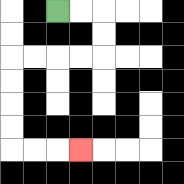{'start': '[2, 0]', 'end': '[3, 6]', 'path_directions': 'R,R,D,D,L,L,L,L,D,D,D,D,R,R,R', 'path_coordinates': '[[2, 0], [3, 0], [4, 0], [4, 1], [4, 2], [3, 2], [2, 2], [1, 2], [0, 2], [0, 3], [0, 4], [0, 5], [0, 6], [1, 6], [2, 6], [3, 6]]'}